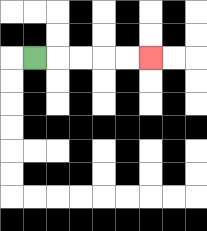{'start': '[1, 2]', 'end': '[6, 2]', 'path_directions': 'R,R,R,R,R', 'path_coordinates': '[[1, 2], [2, 2], [3, 2], [4, 2], [5, 2], [6, 2]]'}